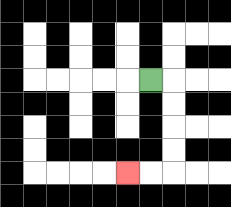{'start': '[6, 3]', 'end': '[5, 7]', 'path_directions': 'R,D,D,D,D,L,L', 'path_coordinates': '[[6, 3], [7, 3], [7, 4], [7, 5], [7, 6], [7, 7], [6, 7], [5, 7]]'}